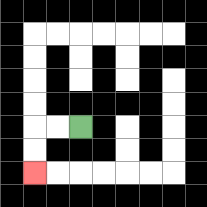{'start': '[3, 5]', 'end': '[1, 7]', 'path_directions': 'L,L,D,D', 'path_coordinates': '[[3, 5], [2, 5], [1, 5], [1, 6], [1, 7]]'}